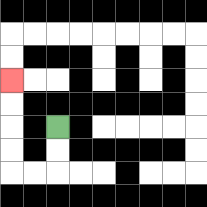{'start': '[2, 5]', 'end': '[0, 3]', 'path_directions': 'D,D,L,L,U,U,U,U', 'path_coordinates': '[[2, 5], [2, 6], [2, 7], [1, 7], [0, 7], [0, 6], [0, 5], [0, 4], [0, 3]]'}